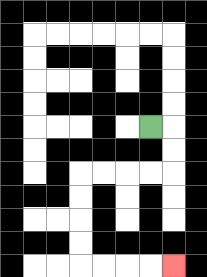{'start': '[6, 5]', 'end': '[7, 11]', 'path_directions': 'R,D,D,L,L,L,L,D,D,D,D,R,R,R,R', 'path_coordinates': '[[6, 5], [7, 5], [7, 6], [7, 7], [6, 7], [5, 7], [4, 7], [3, 7], [3, 8], [3, 9], [3, 10], [3, 11], [4, 11], [5, 11], [6, 11], [7, 11]]'}